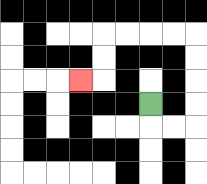{'start': '[6, 4]', 'end': '[3, 3]', 'path_directions': 'D,R,R,U,U,U,U,L,L,L,L,D,D,L', 'path_coordinates': '[[6, 4], [6, 5], [7, 5], [8, 5], [8, 4], [8, 3], [8, 2], [8, 1], [7, 1], [6, 1], [5, 1], [4, 1], [4, 2], [4, 3], [3, 3]]'}